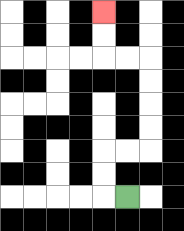{'start': '[5, 8]', 'end': '[4, 0]', 'path_directions': 'L,U,U,R,R,U,U,U,U,L,L,U,U', 'path_coordinates': '[[5, 8], [4, 8], [4, 7], [4, 6], [5, 6], [6, 6], [6, 5], [6, 4], [6, 3], [6, 2], [5, 2], [4, 2], [4, 1], [4, 0]]'}